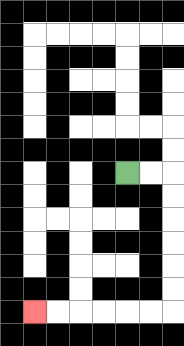{'start': '[5, 7]', 'end': '[1, 13]', 'path_directions': 'R,R,D,D,D,D,D,D,L,L,L,L,L,L', 'path_coordinates': '[[5, 7], [6, 7], [7, 7], [7, 8], [7, 9], [7, 10], [7, 11], [7, 12], [7, 13], [6, 13], [5, 13], [4, 13], [3, 13], [2, 13], [1, 13]]'}